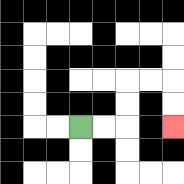{'start': '[3, 5]', 'end': '[7, 5]', 'path_directions': 'R,R,U,U,R,R,D,D', 'path_coordinates': '[[3, 5], [4, 5], [5, 5], [5, 4], [5, 3], [6, 3], [7, 3], [7, 4], [7, 5]]'}